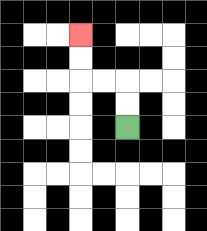{'start': '[5, 5]', 'end': '[3, 1]', 'path_directions': 'U,U,L,L,U,U', 'path_coordinates': '[[5, 5], [5, 4], [5, 3], [4, 3], [3, 3], [3, 2], [3, 1]]'}